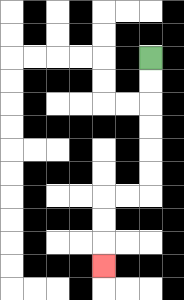{'start': '[6, 2]', 'end': '[4, 11]', 'path_directions': 'D,D,D,D,D,D,L,L,D,D,D', 'path_coordinates': '[[6, 2], [6, 3], [6, 4], [6, 5], [6, 6], [6, 7], [6, 8], [5, 8], [4, 8], [4, 9], [4, 10], [4, 11]]'}